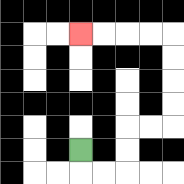{'start': '[3, 6]', 'end': '[3, 1]', 'path_directions': 'D,R,R,U,U,R,R,U,U,U,U,L,L,L,L', 'path_coordinates': '[[3, 6], [3, 7], [4, 7], [5, 7], [5, 6], [5, 5], [6, 5], [7, 5], [7, 4], [7, 3], [7, 2], [7, 1], [6, 1], [5, 1], [4, 1], [3, 1]]'}